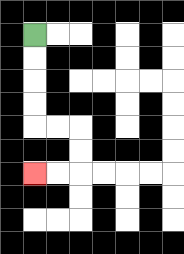{'start': '[1, 1]', 'end': '[1, 7]', 'path_directions': 'D,D,D,D,R,R,D,D,L,L', 'path_coordinates': '[[1, 1], [1, 2], [1, 3], [1, 4], [1, 5], [2, 5], [3, 5], [3, 6], [3, 7], [2, 7], [1, 7]]'}